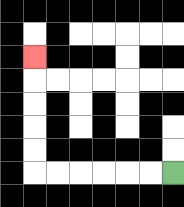{'start': '[7, 7]', 'end': '[1, 2]', 'path_directions': 'L,L,L,L,L,L,U,U,U,U,U', 'path_coordinates': '[[7, 7], [6, 7], [5, 7], [4, 7], [3, 7], [2, 7], [1, 7], [1, 6], [1, 5], [1, 4], [1, 3], [1, 2]]'}